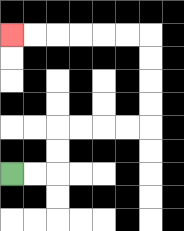{'start': '[0, 7]', 'end': '[0, 1]', 'path_directions': 'R,R,U,U,R,R,R,R,U,U,U,U,L,L,L,L,L,L', 'path_coordinates': '[[0, 7], [1, 7], [2, 7], [2, 6], [2, 5], [3, 5], [4, 5], [5, 5], [6, 5], [6, 4], [6, 3], [6, 2], [6, 1], [5, 1], [4, 1], [3, 1], [2, 1], [1, 1], [0, 1]]'}